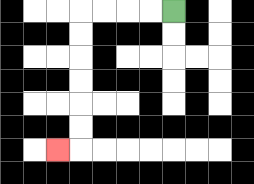{'start': '[7, 0]', 'end': '[2, 6]', 'path_directions': 'L,L,L,L,D,D,D,D,D,D,L', 'path_coordinates': '[[7, 0], [6, 0], [5, 0], [4, 0], [3, 0], [3, 1], [3, 2], [3, 3], [3, 4], [3, 5], [3, 6], [2, 6]]'}